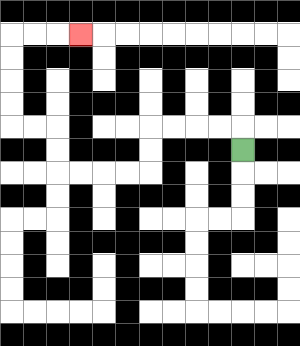{'start': '[10, 6]', 'end': '[3, 1]', 'path_directions': 'U,L,L,L,L,D,D,L,L,L,L,U,U,L,L,U,U,U,U,R,R,R', 'path_coordinates': '[[10, 6], [10, 5], [9, 5], [8, 5], [7, 5], [6, 5], [6, 6], [6, 7], [5, 7], [4, 7], [3, 7], [2, 7], [2, 6], [2, 5], [1, 5], [0, 5], [0, 4], [0, 3], [0, 2], [0, 1], [1, 1], [2, 1], [3, 1]]'}